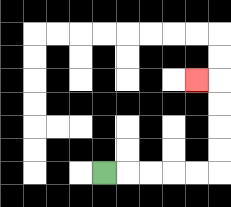{'start': '[4, 7]', 'end': '[8, 3]', 'path_directions': 'R,R,R,R,R,U,U,U,U,L', 'path_coordinates': '[[4, 7], [5, 7], [6, 7], [7, 7], [8, 7], [9, 7], [9, 6], [9, 5], [9, 4], [9, 3], [8, 3]]'}